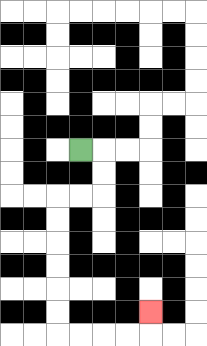{'start': '[3, 6]', 'end': '[6, 13]', 'path_directions': 'R,D,D,L,L,D,D,D,D,D,D,R,R,R,R,U', 'path_coordinates': '[[3, 6], [4, 6], [4, 7], [4, 8], [3, 8], [2, 8], [2, 9], [2, 10], [2, 11], [2, 12], [2, 13], [2, 14], [3, 14], [4, 14], [5, 14], [6, 14], [6, 13]]'}